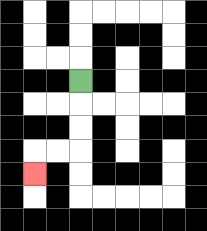{'start': '[3, 3]', 'end': '[1, 7]', 'path_directions': 'D,D,D,L,L,D', 'path_coordinates': '[[3, 3], [3, 4], [3, 5], [3, 6], [2, 6], [1, 6], [1, 7]]'}